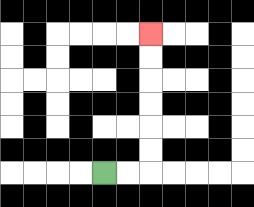{'start': '[4, 7]', 'end': '[6, 1]', 'path_directions': 'R,R,U,U,U,U,U,U', 'path_coordinates': '[[4, 7], [5, 7], [6, 7], [6, 6], [6, 5], [6, 4], [6, 3], [6, 2], [6, 1]]'}